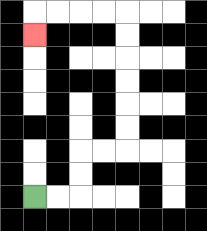{'start': '[1, 8]', 'end': '[1, 1]', 'path_directions': 'R,R,U,U,R,R,U,U,U,U,U,U,L,L,L,L,D', 'path_coordinates': '[[1, 8], [2, 8], [3, 8], [3, 7], [3, 6], [4, 6], [5, 6], [5, 5], [5, 4], [5, 3], [5, 2], [5, 1], [5, 0], [4, 0], [3, 0], [2, 0], [1, 0], [1, 1]]'}